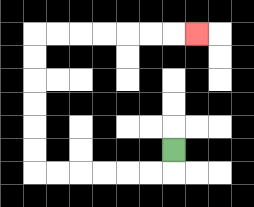{'start': '[7, 6]', 'end': '[8, 1]', 'path_directions': 'D,L,L,L,L,L,L,U,U,U,U,U,U,R,R,R,R,R,R,R', 'path_coordinates': '[[7, 6], [7, 7], [6, 7], [5, 7], [4, 7], [3, 7], [2, 7], [1, 7], [1, 6], [1, 5], [1, 4], [1, 3], [1, 2], [1, 1], [2, 1], [3, 1], [4, 1], [5, 1], [6, 1], [7, 1], [8, 1]]'}